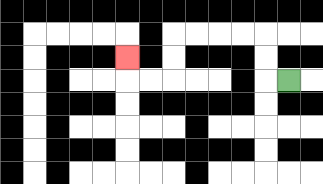{'start': '[12, 3]', 'end': '[5, 2]', 'path_directions': 'L,U,U,L,L,L,L,D,D,L,L,U', 'path_coordinates': '[[12, 3], [11, 3], [11, 2], [11, 1], [10, 1], [9, 1], [8, 1], [7, 1], [7, 2], [7, 3], [6, 3], [5, 3], [5, 2]]'}